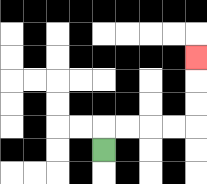{'start': '[4, 6]', 'end': '[8, 2]', 'path_directions': 'U,R,R,R,R,U,U,U', 'path_coordinates': '[[4, 6], [4, 5], [5, 5], [6, 5], [7, 5], [8, 5], [8, 4], [8, 3], [8, 2]]'}